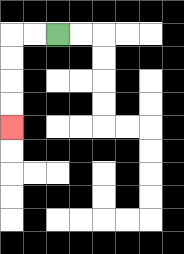{'start': '[2, 1]', 'end': '[0, 5]', 'path_directions': 'L,L,D,D,D,D', 'path_coordinates': '[[2, 1], [1, 1], [0, 1], [0, 2], [0, 3], [0, 4], [0, 5]]'}